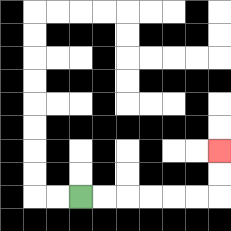{'start': '[3, 8]', 'end': '[9, 6]', 'path_directions': 'R,R,R,R,R,R,U,U', 'path_coordinates': '[[3, 8], [4, 8], [5, 8], [6, 8], [7, 8], [8, 8], [9, 8], [9, 7], [9, 6]]'}